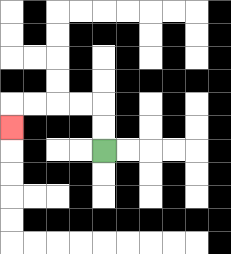{'start': '[4, 6]', 'end': '[0, 5]', 'path_directions': 'U,U,L,L,L,L,D', 'path_coordinates': '[[4, 6], [4, 5], [4, 4], [3, 4], [2, 4], [1, 4], [0, 4], [0, 5]]'}